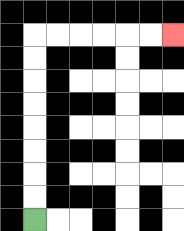{'start': '[1, 9]', 'end': '[7, 1]', 'path_directions': 'U,U,U,U,U,U,U,U,R,R,R,R,R,R', 'path_coordinates': '[[1, 9], [1, 8], [1, 7], [1, 6], [1, 5], [1, 4], [1, 3], [1, 2], [1, 1], [2, 1], [3, 1], [4, 1], [5, 1], [6, 1], [7, 1]]'}